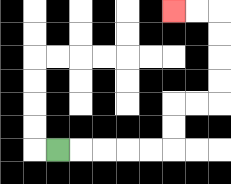{'start': '[2, 6]', 'end': '[7, 0]', 'path_directions': 'R,R,R,R,R,U,U,R,R,U,U,U,U,L,L', 'path_coordinates': '[[2, 6], [3, 6], [4, 6], [5, 6], [6, 6], [7, 6], [7, 5], [7, 4], [8, 4], [9, 4], [9, 3], [9, 2], [9, 1], [9, 0], [8, 0], [7, 0]]'}